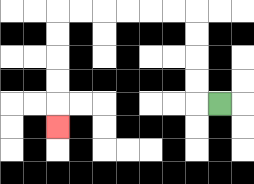{'start': '[9, 4]', 'end': '[2, 5]', 'path_directions': 'L,U,U,U,U,L,L,L,L,L,L,D,D,D,D,D', 'path_coordinates': '[[9, 4], [8, 4], [8, 3], [8, 2], [8, 1], [8, 0], [7, 0], [6, 0], [5, 0], [4, 0], [3, 0], [2, 0], [2, 1], [2, 2], [2, 3], [2, 4], [2, 5]]'}